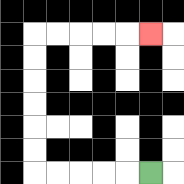{'start': '[6, 7]', 'end': '[6, 1]', 'path_directions': 'L,L,L,L,L,U,U,U,U,U,U,R,R,R,R,R', 'path_coordinates': '[[6, 7], [5, 7], [4, 7], [3, 7], [2, 7], [1, 7], [1, 6], [1, 5], [1, 4], [1, 3], [1, 2], [1, 1], [2, 1], [3, 1], [4, 1], [5, 1], [6, 1]]'}